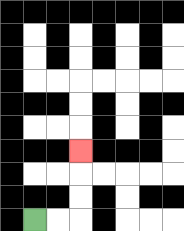{'start': '[1, 9]', 'end': '[3, 6]', 'path_directions': 'R,R,U,U,U', 'path_coordinates': '[[1, 9], [2, 9], [3, 9], [3, 8], [3, 7], [3, 6]]'}